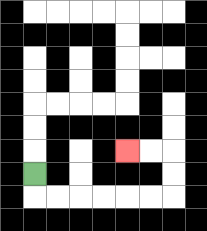{'start': '[1, 7]', 'end': '[5, 6]', 'path_directions': 'D,R,R,R,R,R,R,U,U,L,L', 'path_coordinates': '[[1, 7], [1, 8], [2, 8], [3, 8], [4, 8], [5, 8], [6, 8], [7, 8], [7, 7], [7, 6], [6, 6], [5, 6]]'}